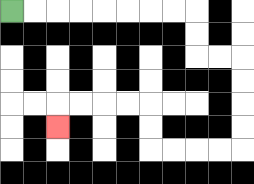{'start': '[0, 0]', 'end': '[2, 5]', 'path_directions': 'R,R,R,R,R,R,R,R,D,D,R,R,D,D,D,D,L,L,L,L,U,U,L,L,L,L,D', 'path_coordinates': '[[0, 0], [1, 0], [2, 0], [3, 0], [4, 0], [5, 0], [6, 0], [7, 0], [8, 0], [8, 1], [8, 2], [9, 2], [10, 2], [10, 3], [10, 4], [10, 5], [10, 6], [9, 6], [8, 6], [7, 6], [6, 6], [6, 5], [6, 4], [5, 4], [4, 4], [3, 4], [2, 4], [2, 5]]'}